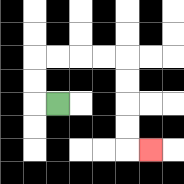{'start': '[2, 4]', 'end': '[6, 6]', 'path_directions': 'L,U,U,R,R,R,R,D,D,D,D,R', 'path_coordinates': '[[2, 4], [1, 4], [1, 3], [1, 2], [2, 2], [3, 2], [4, 2], [5, 2], [5, 3], [5, 4], [5, 5], [5, 6], [6, 6]]'}